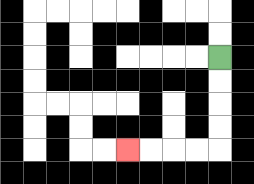{'start': '[9, 2]', 'end': '[5, 6]', 'path_directions': 'D,D,D,D,L,L,L,L', 'path_coordinates': '[[9, 2], [9, 3], [9, 4], [9, 5], [9, 6], [8, 6], [7, 6], [6, 6], [5, 6]]'}